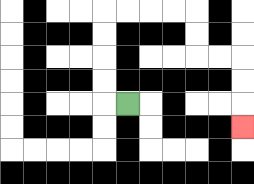{'start': '[5, 4]', 'end': '[10, 5]', 'path_directions': 'L,U,U,U,U,R,R,R,R,D,D,R,R,D,D,D', 'path_coordinates': '[[5, 4], [4, 4], [4, 3], [4, 2], [4, 1], [4, 0], [5, 0], [6, 0], [7, 0], [8, 0], [8, 1], [8, 2], [9, 2], [10, 2], [10, 3], [10, 4], [10, 5]]'}